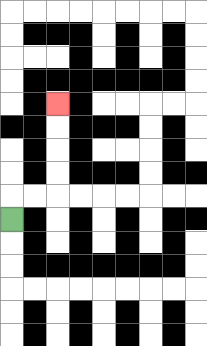{'start': '[0, 9]', 'end': '[2, 4]', 'path_directions': 'U,R,R,U,U,U,U', 'path_coordinates': '[[0, 9], [0, 8], [1, 8], [2, 8], [2, 7], [2, 6], [2, 5], [2, 4]]'}